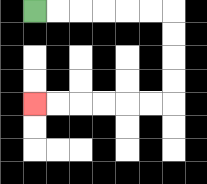{'start': '[1, 0]', 'end': '[1, 4]', 'path_directions': 'R,R,R,R,R,R,D,D,D,D,L,L,L,L,L,L', 'path_coordinates': '[[1, 0], [2, 0], [3, 0], [4, 0], [5, 0], [6, 0], [7, 0], [7, 1], [7, 2], [7, 3], [7, 4], [6, 4], [5, 4], [4, 4], [3, 4], [2, 4], [1, 4]]'}